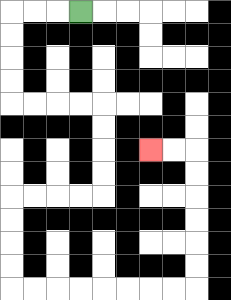{'start': '[3, 0]', 'end': '[6, 6]', 'path_directions': 'L,L,L,D,D,D,D,R,R,R,R,D,D,D,D,L,L,L,L,D,D,D,D,R,R,R,R,R,R,R,R,U,U,U,U,U,U,L,L', 'path_coordinates': '[[3, 0], [2, 0], [1, 0], [0, 0], [0, 1], [0, 2], [0, 3], [0, 4], [1, 4], [2, 4], [3, 4], [4, 4], [4, 5], [4, 6], [4, 7], [4, 8], [3, 8], [2, 8], [1, 8], [0, 8], [0, 9], [0, 10], [0, 11], [0, 12], [1, 12], [2, 12], [3, 12], [4, 12], [5, 12], [6, 12], [7, 12], [8, 12], [8, 11], [8, 10], [8, 9], [8, 8], [8, 7], [8, 6], [7, 6], [6, 6]]'}